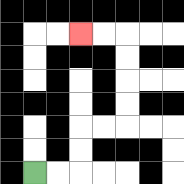{'start': '[1, 7]', 'end': '[3, 1]', 'path_directions': 'R,R,U,U,R,R,U,U,U,U,L,L', 'path_coordinates': '[[1, 7], [2, 7], [3, 7], [3, 6], [3, 5], [4, 5], [5, 5], [5, 4], [5, 3], [5, 2], [5, 1], [4, 1], [3, 1]]'}